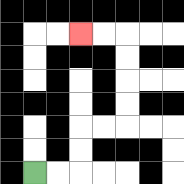{'start': '[1, 7]', 'end': '[3, 1]', 'path_directions': 'R,R,U,U,R,R,U,U,U,U,L,L', 'path_coordinates': '[[1, 7], [2, 7], [3, 7], [3, 6], [3, 5], [4, 5], [5, 5], [5, 4], [5, 3], [5, 2], [5, 1], [4, 1], [3, 1]]'}